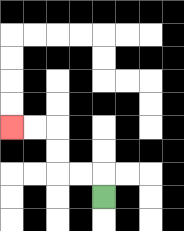{'start': '[4, 8]', 'end': '[0, 5]', 'path_directions': 'U,L,L,U,U,L,L', 'path_coordinates': '[[4, 8], [4, 7], [3, 7], [2, 7], [2, 6], [2, 5], [1, 5], [0, 5]]'}